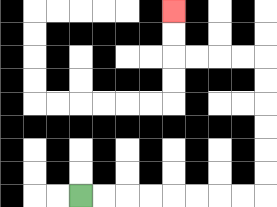{'start': '[3, 8]', 'end': '[7, 0]', 'path_directions': 'R,R,R,R,R,R,R,R,U,U,U,U,U,U,L,L,L,L,U,U', 'path_coordinates': '[[3, 8], [4, 8], [5, 8], [6, 8], [7, 8], [8, 8], [9, 8], [10, 8], [11, 8], [11, 7], [11, 6], [11, 5], [11, 4], [11, 3], [11, 2], [10, 2], [9, 2], [8, 2], [7, 2], [7, 1], [7, 0]]'}